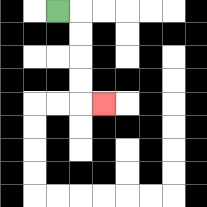{'start': '[2, 0]', 'end': '[4, 4]', 'path_directions': 'R,D,D,D,D,R', 'path_coordinates': '[[2, 0], [3, 0], [3, 1], [3, 2], [3, 3], [3, 4], [4, 4]]'}